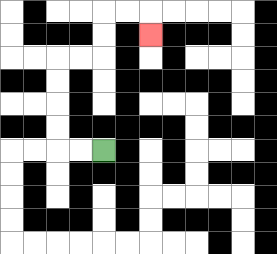{'start': '[4, 6]', 'end': '[6, 1]', 'path_directions': 'L,L,U,U,U,U,R,R,U,U,R,R,D', 'path_coordinates': '[[4, 6], [3, 6], [2, 6], [2, 5], [2, 4], [2, 3], [2, 2], [3, 2], [4, 2], [4, 1], [4, 0], [5, 0], [6, 0], [6, 1]]'}